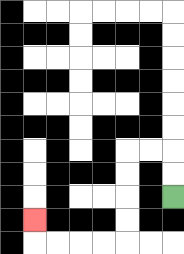{'start': '[7, 8]', 'end': '[1, 9]', 'path_directions': 'U,U,L,L,D,D,D,D,L,L,L,L,U', 'path_coordinates': '[[7, 8], [7, 7], [7, 6], [6, 6], [5, 6], [5, 7], [5, 8], [5, 9], [5, 10], [4, 10], [3, 10], [2, 10], [1, 10], [1, 9]]'}